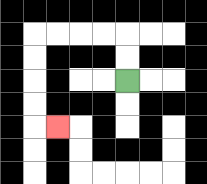{'start': '[5, 3]', 'end': '[2, 5]', 'path_directions': 'U,U,L,L,L,L,D,D,D,D,R', 'path_coordinates': '[[5, 3], [5, 2], [5, 1], [4, 1], [3, 1], [2, 1], [1, 1], [1, 2], [1, 3], [1, 4], [1, 5], [2, 5]]'}